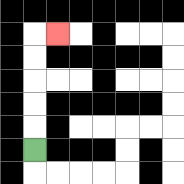{'start': '[1, 6]', 'end': '[2, 1]', 'path_directions': 'U,U,U,U,U,R', 'path_coordinates': '[[1, 6], [1, 5], [1, 4], [1, 3], [1, 2], [1, 1], [2, 1]]'}